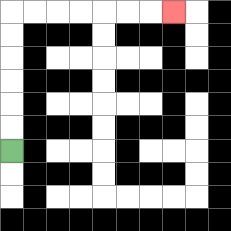{'start': '[0, 6]', 'end': '[7, 0]', 'path_directions': 'U,U,U,U,U,U,R,R,R,R,R,R,R', 'path_coordinates': '[[0, 6], [0, 5], [0, 4], [0, 3], [0, 2], [0, 1], [0, 0], [1, 0], [2, 0], [3, 0], [4, 0], [5, 0], [6, 0], [7, 0]]'}